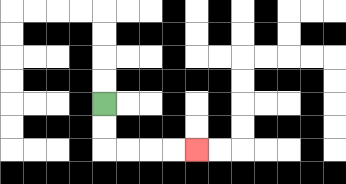{'start': '[4, 4]', 'end': '[8, 6]', 'path_directions': 'D,D,R,R,R,R', 'path_coordinates': '[[4, 4], [4, 5], [4, 6], [5, 6], [6, 6], [7, 6], [8, 6]]'}